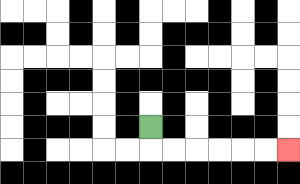{'start': '[6, 5]', 'end': '[12, 6]', 'path_directions': 'D,R,R,R,R,R,R', 'path_coordinates': '[[6, 5], [6, 6], [7, 6], [8, 6], [9, 6], [10, 6], [11, 6], [12, 6]]'}